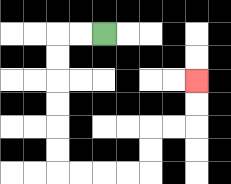{'start': '[4, 1]', 'end': '[8, 3]', 'path_directions': 'L,L,D,D,D,D,D,D,R,R,R,R,U,U,R,R,U,U', 'path_coordinates': '[[4, 1], [3, 1], [2, 1], [2, 2], [2, 3], [2, 4], [2, 5], [2, 6], [2, 7], [3, 7], [4, 7], [5, 7], [6, 7], [6, 6], [6, 5], [7, 5], [8, 5], [8, 4], [8, 3]]'}